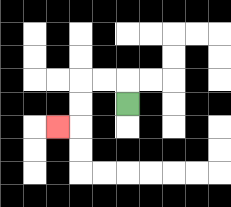{'start': '[5, 4]', 'end': '[2, 5]', 'path_directions': 'U,L,L,D,D,L', 'path_coordinates': '[[5, 4], [5, 3], [4, 3], [3, 3], [3, 4], [3, 5], [2, 5]]'}